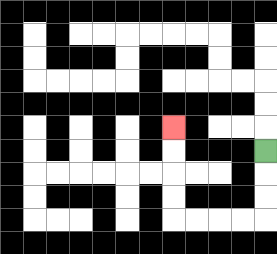{'start': '[11, 6]', 'end': '[7, 5]', 'path_directions': 'D,D,D,L,L,L,L,U,U,U,U', 'path_coordinates': '[[11, 6], [11, 7], [11, 8], [11, 9], [10, 9], [9, 9], [8, 9], [7, 9], [7, 8], [7, 7], [7, 6], [7, 5]]'}